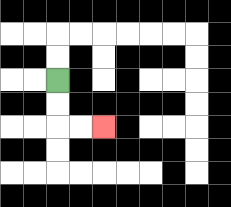{'start': '[2, 3]', 'end': '[4, 5]', 'path_directions': 'D,D,R,R', 'path_coordinates': '[[2, 3], [2, 4], [2, 5], [3, 5], [4, 5]]'}